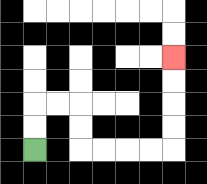{'start': '[1, 6]', 'end': '[7, 2]', 'path_directions': 'U,U,R,R,D,D,R,R,R,R,U,U,U,U', 'path_coordinates': '[[1, 6], [1, 5], [1, 4], [2, 4], [3, 4], [3, 5], [3, 6], [4, 6], [5, 6], [6, 6], [7, 6], [7, 5], [7, 4], [7, 3], [7, 2]]'}